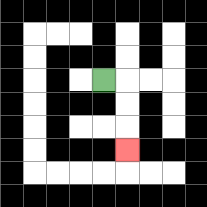{'start': '[4, 3]', 'end': '[5, 6]', 'path_directions': 'R,D,D,D', 'path_coordinates': '[[4, 3], [5, 3], [5, 4], [5, 5], [5, 6]]'}